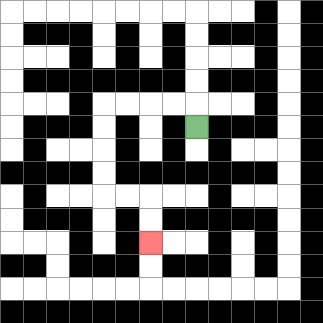{'start': '[8, 5]', 'end': '[6, 10]', 'path_directions': 'U,L,L,L,L,D,D,D,D,R,R,D,D', 'path_coordinates': '[[8, 5], [8, 4], [7, 4], [6, 4], [5, 4], [4, 4], [4, 5], [4, 6], [4, 7], [4, 8], [5, 8], [6, 8], [6, 9], [6, 10]]'}